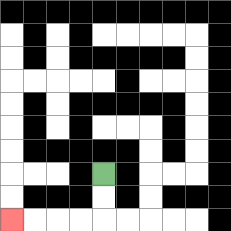{'start': '[4, 7]', 'end': '[0, 9]', 'path_directions': 'D,D,L,L,L,L', 'path_coordinates': '[[4, 7], [4, 8], [4, 9], [3, 9], [2, 9], [1, 9], [0, 9]]'}